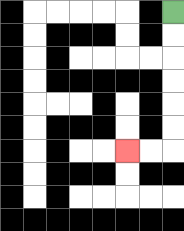{'start': '[7, 0]', 'end': '[5, 6]', 'path_directions': 'D,D,D,D,D,D,L,L', 'path_coordinates': '[[7, 0], [7, 1], [7, 2], [7, 3], [7, 4], [7, 5], [7, 6], [6, 6], [5, 6]]'}